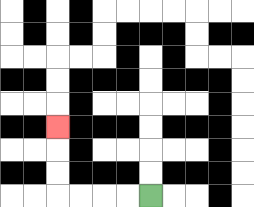{'start': '[6, 8]', 'end': '[2, 5]', 'path_directions': 'L,L,L,L,U,U,U', 'path_coordinates': '[[6, 8], [5, 8], [4, 8], [3, 8], [2, 8], [2, 7], [2, 6], [2, 5]]'}